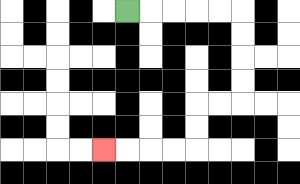{'start': '[5, 0]', 'end': '[4, 6]', 'path_directions': 'R,R,R,R,R,D,D,D,D,L,L,D,D,L,L,L,L', 'path_coordinates': '[[5, 0], [6, 0], [7, 0], [8, 0], [9, 0], [10, 0], [10, 1], [10, 2], [10, 3], [10, 4], [9, 4], [8, 4], [8, 5], [8, 6], [7, 6], [6, 6], [5, 6], [4, 6]]'}